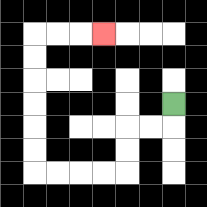{'start': '[7, 4]', 'end': '[4, 1]', 'path_directions': 'D,L,L,D,D,L,L,L,L,U,U,U,U,U,U,R,R,R', 'path_coordinates': '[[7, 4], [7, 5], [6, 5], [5, 5], [5, 6], [5, 7], [4, 7], [3, 7], [2, 7], [1, 7], [1, 6], [1, 5], [1, 4], [1, 3], [1, 2], [1, 1], [2, 1], [3, 1], [4, 1]]'}